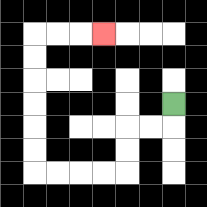{'start': '[7, 4]', 'end': '[4, 1]', 'path_directions': 'D,L,L,D,D,L,L,L,L,U,U,U,U,U,U,R,R,R', 'path_coordinates': '[[7, 4], [7, 5], [6, 5], [5, 5], [5, 6], [5, 7], [4, 7], [3, 7], [2, 7], [1, 7], [1, 6], [1, 5], [1, 4], [1, 3], [1, 2], [1, 1], [2, 1], [3, 1], [4, 1]]'}